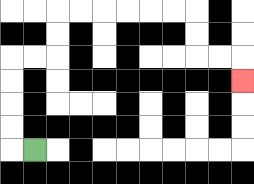{'start': '[1, 6]', 'end': '[10, 3]', 'path_directions': 'L,U,U,U,U,R,R,U,U,R,R,R,R,R,R,D,D,R,R,D', 'path_coordinates': '[[1, 6], [0, 6], [0, 5], [0, 4], [0, 3], [0, 2], [1, 2], [2, 2], [2, 1], [2, 0], [3, 0], [4, 0], [5, 0], [6, 0], [7, 0], [8, 0], [8, 1], [8, 2], [9, 2], [10, 2], [10, 3]]'}